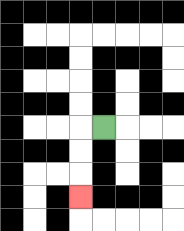{'start': '[4, 5]', 'end': '[3, 8]', 'path_directions': 'L,D,D,D', 'path_coordinates': '[[4, 5], [3, 5], [3, 6], [3, 7], [3, 8]]'}